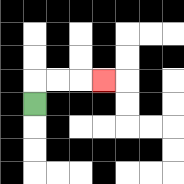{'start': '[1, 4]', 'end': '[4, 3]', 'path_directions': 'U,R,R,R', 'path_coordinates': '[[1, 4], [1, 3], [2, 3], [3, 3], [4, 3]]'}